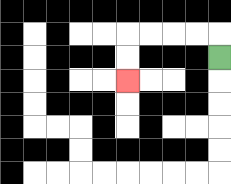{'start': '[9, 2]', 'end': '[5, 3]', 'path_directions': 'U,L,L,L,L,D,D', 'path_coordinates': '[[9, 2], [9, 1], [8, 1], [7, 1], [6, 1], [5, 1], [5, 2], [5, 3]]'}